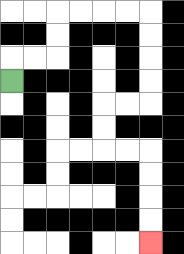{'start': '[0, 3]', 'end': '[6, 10]', 'path_directions': 'U,R,R,U,U,R,R,R,R,D,D,D,D,L,L,D,D,R,R,D,D,D,D', 'path_coordinates': '[[0, 3], [0, 2], [1, 2], [2, 2], [2, 1], [2, 0], [3, 0], [4, 0], [5, 0], [6, 0], [6, 1], [6, 2], [6, 3], [6, 4], [5, 4], [4, 4], [4, 5], [4, 6], [5, 6], [6, 6], [6, 7], [6, 8], [6, 9], [6, 10]]'}